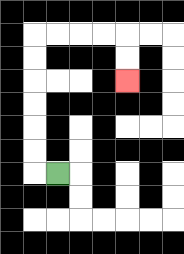{'start': '[2, 7]', 'end': '[5, 3]', 'path_directions': 'L,U,U,U,U,U,U,R,R,R,R,D,D', 'path_coordinates': '[[2, 7], [1, 7], [1, 6], [1, 5], [1, 4], [1, 3], [1, 2], [1, 1], [2, 1], [3, 1], [4, 1], [5, 1], [5, 2], [5, 3]]'}